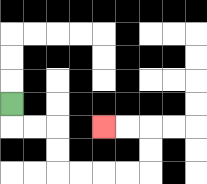{'start': '[0, 4]', 'end': '[4, 5]', 'path_directions': 'D,R,R,D,D,R,R,R,R,U,U,L,L', 'path_coordinates': '[[0, 4], [0, 5], [1, 5], [2, 5], [2, 6], [2, 7], [3, 7], [4, 7], [5, 7], [6, 7], [6, 6], [6, 5], [5, 5], [4, 5]]'}